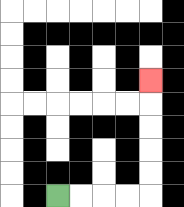{'start': '[2, 8]', 'end': '[6, 3]', 'path_directions': 'R,R,R,R,U,U,U,U,U', 'path_coordinates': '[[2, 8], [3, 8], [4, 8], [5, 8], [6, 8], [6, 7], [6, 6], [6, 5], [6, 4], [6, 3]]'}